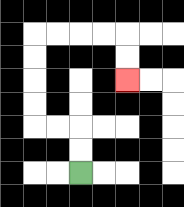{'start': '[3, 7]', 'end': '[5, 3]', 'path_directions': 'U,U,L,L,U,U,U,U,R,R,R,R,D,D', 'path_coordinates': '[[3, 7], [3, 6], [3, 5], [2, 5], [1, 5], [1, 4], [1, 3], [1, 2], [1, 1], [2, 1], [3, 1], [4, 1], [5, 1], [5, 2], [5, 3]]'}